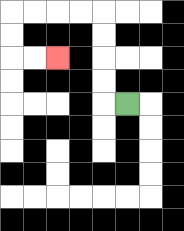{'start': '[5, 4]', 'end': '[2, 2]', 'path_directions': 'L,U,U,U,U,L,L,L,L,D,D,R,R', 'path_coordinates': '[[5, 4], [4, 4], [4, 3], [4, 2], [4, 1], [4, 0], [3, 0], [2, 0], [1, 0], [0, 0], [0, 1], [0, 2], [1, 2], [2, 2]]'}